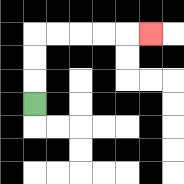{'start': '[1, 4]', 'end': '[6, 1]', 'path_directions': 'U,U,U,R,R,R,R,R', 'path_coordinates': '[[1, 4], [1, 3], [1, 2], [1, 1], [2, 1], [3, 1], [4, 1], [5, 1], [6, 1]]'}